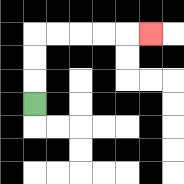{'start': '[1, 4]', 'end': '[6, 1]', 'path_directions': 'U,U,U,R,R,R,R,R', 'path_coordinates': '[[1, 4], [1, 3], [1, 2], [1, 1], [2, 1], [3, 1], [4, 1], [5, 1], [6, 1]]'}